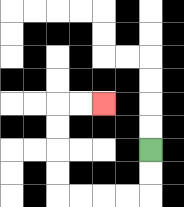{'start': '[6, 6]', 'end': '[4, 4]', 'path_directions': 'D,D,L,L,L,L,U,U,U,U,R,R', 'path_coordinates': '[[6, 6], [6, 7], [6, 8], [5, 8], [4, 8], [3, 8], [2, 8], [2, 7], [2, 6], [2, 5], [2, 4], [3, 4], [4, 4]]'}